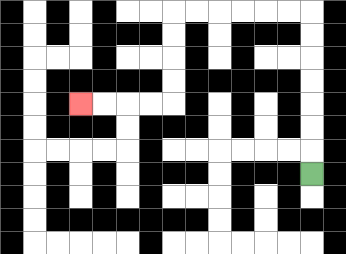{'start': '[13, 7]', 'end': '[3, 4]', 'path_directions': 'U,U,U,U,U,U,U,L,L,L,L,L,L,D,D,D,D,L,L,L,L', 'path_coordinates': '[[13, 7], [13, 6], [13, 5], [13, 4], [13, 3], [13, 2], [13, 1], [13, 0], [12, 0], [11, 0], [10, 0], [9, 0], [8, 0], [7, 0], [7, 1], [7, 2], [7, 3], [7, 4], [6, 4], [5, 4], [4, 4], [3, 4]]'}